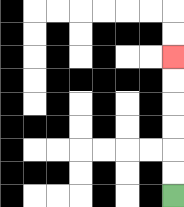{'start': '[7, 8]', 'end': '[7, 2]', 'path_directions': 'U,U,U,U,U,U', 'path_coordinates': '[[7, 8], [7, 7], [7, 6], [7, 5], [7, 4], [7, 3], [7, 2]]'}